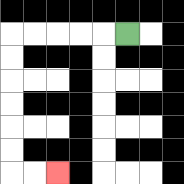{'start': '[5, 1]', 'end': '[2, 7]', 'path_directions': 'L,L,L,L,L,D,D,D,D,D,D,R,R', 'path_coordinates': '[[5, 1], [4, 1], [3, 1], [2, 1], [1, 1], [0, 1], [0, 2], [0, 3], [0, 4], [0, 5], [0, 6], [0, 7], [1, 7], [2, 7]]'}